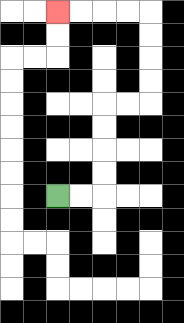{'start': '[2, 8]', 'end': '[2, 0]', 'path_directions': 'R,R,U,U,U,U,R,R,U,U,U,U,L,L,L,L', 'path_coordinates': '[[2, 8], [3, 8], [4, 8], [4, 7], [4, 6], [4, 5], [4, 4], [5, 4], [6, 4], [6, 3], [6, 2], [6, 1], [6, 0], [5, 0], [4, 0], [3, 0], [2, 0]]'}